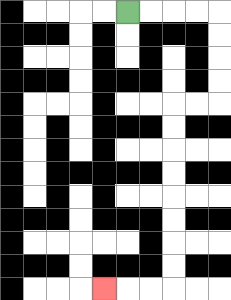{'start': '[5, 0]', 'end': '[4, 12]', 'path_directions': 'R,R,R,R,D,D,D,D,L,L,D,D,D,D,D,D,D,D,L,L,L', 'path_coordinates': '[[5, 0], [6, 0], [7, 0], [8, 0], [9, 0], [9, 1], [9, 2], [9, 3], [9, 4], [8, 4], [7, 4], [7, 5], [7, 6], [7, 7], [7, 8], [7, 9], [7, 10], [7, 11], [7, 12], [6, 12], [5, 12], [4, 12]]'}